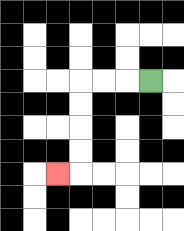{'start': '[6, 3]', 'end': '[2, 7]', 'path_directions': 'L,L,L,D,D,D,D,L', 'path_coordinates': '[[6, 3], [5, 3], [4, 3], [3, 3], [3, 4], [3, 5], [3, 6], [3, 7], [2, 7]]'}